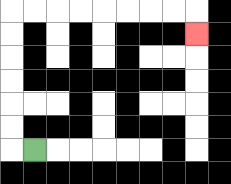{'start': '[1, 6]', 'end': '[8, 1]', 'path_directions': 'L,U,U,U,U,U,U,R,R,R,R,R,R,R,R,D', 'path_coordinates': '[[1, 6], [0, 6], [0, 5], [0, 4], [0, 3], [0, 2], [0, 1], [0, 0], [1, 0], [2, 0], [3, 0], [4, 0], [5, 0], [6, 0], [7, 0], [8, 0], [8, 1]]'}